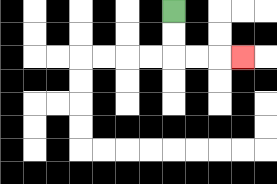{'start': '[7, 0]', 'end': '[10, 2]', 'path_directions': 'D,D,R,R,R', 'path_coordinates': '[[7, 0], [7, 1], [7, 2], [8, 2], [9, 2], [10, 2]]'}